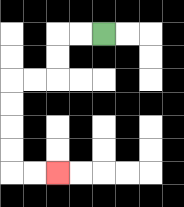{'start': '[4, 1]', 'end': '[2, 7]', 'path_directions': 'L,L,D,D,L,L,D,D,D,D,R,R', 'path_coordinates': '[[4, 1], [3, 1], [2, 1], [2, 2], [2, 3], [1, 3], [0, 3], [0, 4], [0, 5], [0, 6], [0, 7], [1, 7], [2, 7]]'}